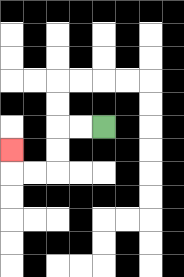{'start': '[4, 5]', 'end': '[0, 6]', 'path_directions': 'L,L,D,D,L,L,U', 'path_coordinates': '[[4, 5], [3, 5], [2, 5], [2, 6], [2, 7], [1, 7], [0, 7], [0, 6]]'}